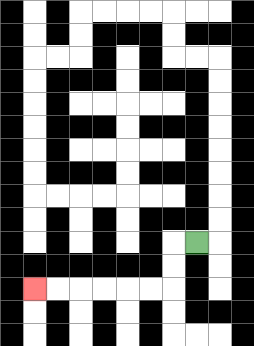{'start': '[8, 10]', 'end': '[1, 12]', 'path_directions': 'L,D,D,L,L,L,L,L,L', 'path_coordinates': '[[8, 10], [7, 10], [7, 11], [7, 12], [6, 12], [5, 12], [4, 12], [3, 12], [2, 12], [1, 12]]'}